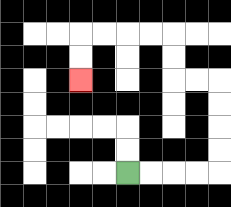{'start': '[5, 7]', 'end': '[3, 3]', 'path_directions': 'R,R,R,R,U,U,U,U,L,L,U,U,L,L,L,L,D,D', 'path_coordinates': '[[5, 7], [6, 7], [7, 7], [8, 7], [9, 7], [9, 6], [9, 5], [9, 4], [9, 3], [8, 3], [7, 3], [7, 2], [7, 1], [6, 1], [5, 1], [4, 1], [3, 1], [3, 2], [3, 3]]'}